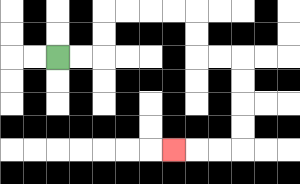{'start': '[2, 2]', 'end': '[7, 6]', 'path_directions': 'R,R,U,U,R,R,R,R,D,D,R,R,D,D,D,D,L,L,L', 'path_coordinates': '[[2, 2], [3, 2], [4, 2], [4, 1], [4, 0], [5, 0], [6, 0], [7, 0], [8, 0], [8, 1], [8, 2], [9, 2], [10, 2], [10, 3], [10, 4], [10, 5], [10, 6], [9, 6], [8, 6], [7, 6]]'}